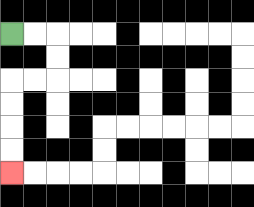{'start': '[0, 1]', 'end': '[0, 7]', 'path_directions': 'R,R,D,D,L,L,D,D,D,D', 'path_coordinates': '[[0, 1], [1, 1], [2, 1], [2, 2], [2, 3], [1, 3], [0, 3], [0, 4], [0, 5], [0, 6], [0, 7]]'}